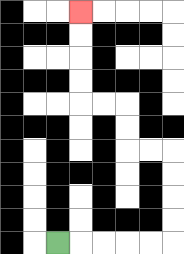{'start': '[2, 10]', 'end': '[3, 0]', 'path_directions': 'R,R,R,R,R,U,U,U,U,L,L,U,U,L,L,U,U,U,U', 'path_coordinates': '[[2, 10], [3, 10], [4, 10], [5, 10], [6, 10], [7, 10], [7, 9], [7, 8], [7, 7], [7, 6], [6, 6], [5, 6], [5, 5], [5, 4], [4, 4], [3, 4], [3, 3], [3, 2], [3, 1], [3, 0]]'}